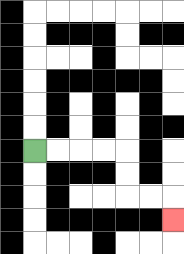{'start': '[1, 6]', 'end': '[7, 9]', 'path_directions': 'R,R,R,R,D,D,R,R,D', 'path_coordinates': '[[1, 6], [2, 6], [3, 6], [4, 6], [5, 6], [5, 7], [5, 8], [6, 8], [7, 8], [7, 9]]'}